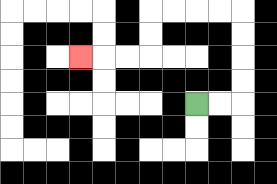{'start': '[8, 4]', 'end': '[3, 2]', 'path_directions': 'R,R,U,U,U,U,L,L,L,L,D,D,L,L,L', 'path_coordinates': '[[8, 4], [9, 4], [10, 4], [10, 3], [10, 2], [10, 1], [10, 0], [9, 0], [8, 0], [7, 0], [6, 0], [6, 1], [6, 2], [5, 2], [4, 2], [3, 2]]'}